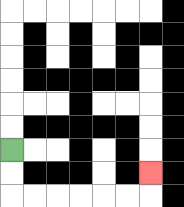{'start': '[0, 6]', 'end': '[6, 7]', 'path_directions': 'D,D,R,R,R,R,R,R,U', 'path_coordinates': '[[0, 6], [0, 7], [0, 8], [1, 8], [2, 8], [3, 8], [4, 8], [5, 8], [6, 8], [6, 7]]'}